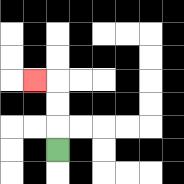{'start': '[2, 6]', 'end': '[1, 3]', 'path_directions': 'U,U,U,L', 'path_coordinates': '[[2, 6], [2, 5], [2, 4], [2, 3], [1, 3]]'}